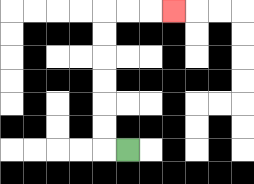{'start': '[5, 6]', 'end': '[7, 0]', 'path_directions': 'L,U,U,U,U,U,U,R,R,R', 'path_coordinates': '[[5, 6], [4, 6], [4, 5], [4, 4], [4, 3], [4, 2], [4, 1], [4, 0], [5, 0], [6, 0], [7, 0]]'}